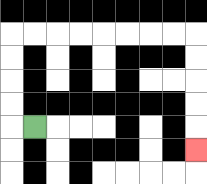{'start': '[1, 5]', 'end': '[8, 6]', 'path_directions': 'L,U,U,U,U,R,R,R,R,R,R,R,R,D,D,D,D,D', 'path_coordinates': '[[1, 5], [0, 5], [0, 4], [0, 3], [0, 2], [0, 1], [1, 1], [2, 1], [3, 1], [4, 1], [5, 1], [6, 1], [7, 1], [8, 1], [8, 2], [8, 3], [8, 4], [8, 5], [8, 6]]'}